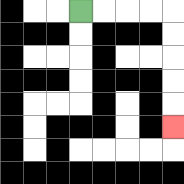{'start': '[3, 0]', 'end': '[7, 5]', 'path_directions': 'R,R,R,R,D,D,D,D,D', 'path_coordinates': '[[3, 0], [4, 0], [5, 0], [6, 0], [7, 0], [7, 1], [7, 2], [7, 3], [7, 4], [7, 5]]'}